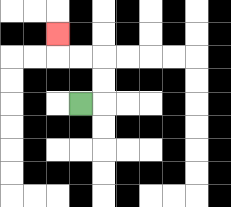{'start': '[3, 4]', 'end': '[2, 1]', 'path_directions': 'R,U,U,L,L,U', 'path_coordinates': '[[3, 4], [4, 4], [4, 3], [4, 2], [3, 2], [2, 2], [2, 1]]'}